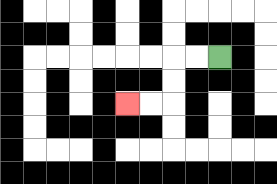{'start': '[9, 2]', 'end': '[5, 4]', 'path_directions': 'L,L,D,D,L,L', 'path_coordinates': '[[9, 2], [8, 2], [7, 2], [7, 3], [7, 4], [6, 4], [5, 4]]'}